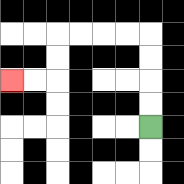{'start': '[6, 5]', 'end': '[0, 3]', 'path_directions': 'U,U,U,U,L,L,L,L,D,D,L,L', 'path_coordinates': '[[6, 5], [6, 4], [6, 3], [6, 2], [6, 1], [5, 1], [4, 1], [3, 1], [2, 1], [2, 2], [2, 3], [1, 3], [0, 3]]'}